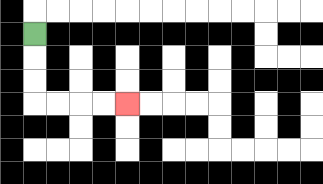{'start': '[1, 1]', 'end': '[5, 4]', 'path_directions': 'D,D,D,R,R,R,R', 'path_coordinates': '[[1, 1], [1, 2], [1, 3], [1, 4], [2, 4], [3, 4], [4, 4], [5, 4]]'}